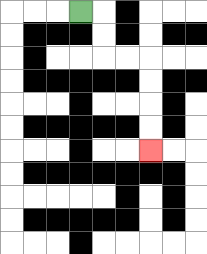{'start': '[3, 0]', 'end': '[6, 6]', 'path_directions': 'R,D,D,R,R,D,D,D,D', 'path_coordinates': '[[3, 0], [4, 0], [4, 1], [4, 2], [5, 2], [6, 2], [6, 3], [6, 4], [6, 5], [6, 6]]'}